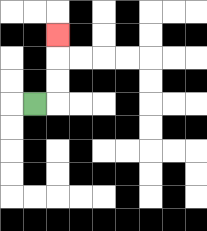{'start': '[1, 4]', 'end': '[2, 1]', 'path_directions': 'R,U,U,U', 'path_coordinates': '[[1, 4], [2, 4], [2, 3], [2, 2], [2, 1]]'}